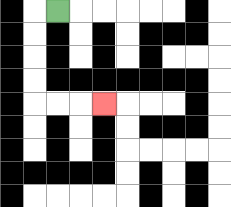{'start': '[2, 0]', 'end': '[4, 4]', 'path_directions': 'L,D,D,D,D,R,R,R', 'path_coordinates': '[[2, 0], [1, 0], [1, 1], [1, 2], [1, 3], [1, 4], [2, 4], [3, 4], [4, 4]]'}